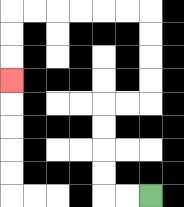{'start': '[6, 8]', 'end': '[0, 3]', 'path_directions': 'L,L,U,U,U,U,R,R,U,U,U,U,L,L,L,L,L,L,D,D,D', 'path_coordinates': '[[6, 8], [5, 8], [4, 8], [4, 7], [4, 6], [4, 5], [4, 4], [5, 4], [6, 4], [6, 3], [6, 2], [6, 1], [6, 0], [5, 0], [4, 0], [3, 0], [2, 0], [1, 0], [0, 0], [0, 1], [0, 2], [0, 3]]'}